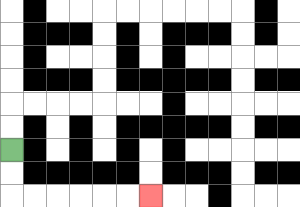{'start': '[0, 6]', 'end': '[6, 8]', 'path_directions': 'D,D,R,R,R,R,R,R', 'path_coordinates': '[[0, 6], [0, 7], [0, 8], [1, 8], [2, 8], [3, 8], [4, 8], [5, 8], [6, 8]]'}